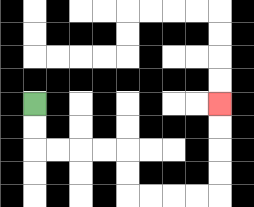{'start': '[1, 4]', 'end': '[9, 4]', 'path_directions': 'D,D,R,R,R,R,D,D,R,R,R,R,U,U,U,U', 'path_coordinates': '[[1, 4], [1, 5], [1, 6], [2, 6], [3, 6], [4, 6], [5, 6], [5, 7], [5, 8], [6, 8], [7, 8], [8, 8], [9, 8], [9, 7], [9, 6], [9, 5], [9, 4]]'}